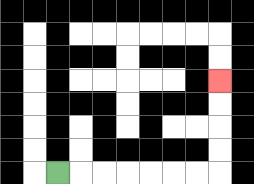{'start': '[2, 7]', 'end': '[9, 3]', 'path_directions': 'R,R,R,R,R,R,R,U,U,U,U', 'path_coordinates': '[[2, 7], [3, 7], [4, 7], [5, 7], [6, 7], [7, 7], [8, 7], [9, 7], [9, 6], [9, 5], [9, 4], [9, 3]]'}